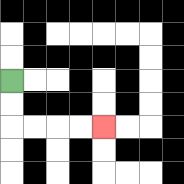{'start': '[0, 3]', 'end': '[4, 5]', 'path_directions': 'D,D,R,R,R,R', 'path_coordinates': '[[0, 3], [0, 4], [0, 5], [1, 5], [2, 5], [3, 5], [4, 5]]'}